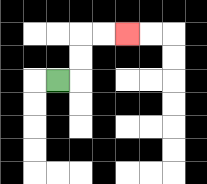{'start': '[2, 3]', 'end': '[5, 1]', 'path_directions': 'R,U,U,R,R', 'path_coordinates': '[[2, 3], [3, 3], [3, 2], [3, 1], [4, 1], [5, 1]]'}